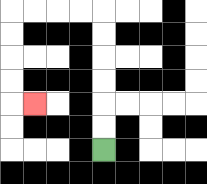{'start': '[4, 6]', 'end': '[1, 4]', 'path_directions': 'U,U,U,U,U,U,L,L,L,L,D,D,D,D,R', 'path_coordinates': '[[4, 6], [4, 5], [4, 4], [4, 3], [4, 2], [4, 1], [4, 0], [3, 0], [2, 0], [1, 0], [0, 0], [0, 1], [0, 2], [0, 3], [0, 4], [1, 4]]'}